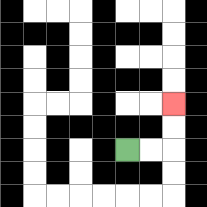{'start': '[5, 6]', 'end': '[7, 4]', 'path_directions': 'R,R,U,U', 'path_coordinates': '[[5, 6], [6, 6], [7, 6], [7, 5], [7, 4]]'}